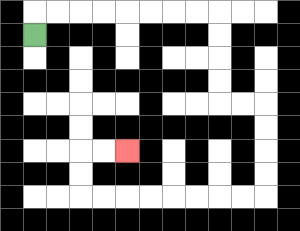{'start': '[1, 1]', 'end': '[5, 6]', 'path_directions': 'U,R,R,R,R,R,R,R,R,D,D,D,D,R,R,D,D,D,D,L,L,L,L,L,L,L,L,U,U,R,R', 'path_coordinates': '[[1, 1], [1, 0], [2, 0], [3, 0], [4, 0], [5, 0], [6, 0], [7, 0], [8, 0], [9, 0], [9, 1], [9, 2], [9, 3], [9, 4], [10, 4], [11, 4], [11, 5], [11, 6], [11, 7], [11, 8], [10, 8], [9, 8], [8, 8], [7, 8], [6, 8], [5, 8], [4, 8], [3, 8], [3, 7], [3, 6], [4, 6], [5, 6]]'}